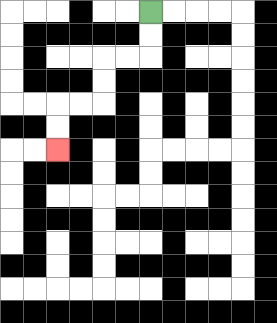{'start': '[6, 0]', 'end': '[2, 6]', 'path_directions': 'D,D,L,L,D,D,L,L,D,D', 'path_coordinates': '[[6, 0], [6, 1], [6, 2], [5, 2], [4, 2], [4, 3], [4, 4], [3, 4], [2, 4], [2, 5], [2, 6]]'}